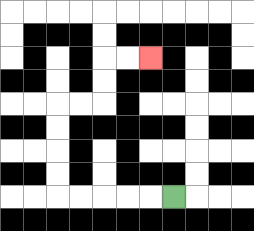{'start': '[7, 8]', 'end': '[6, 2]', 'path_directions': 'L,L,L,L,L,U,U,U,U,R,R,U,U,R,R', 'path_coordinates': '[[7, 8], [6, 8], [5, 8], [4, 8], [3, 8], [2, 8], [2, 7], [2, 6], [2, 5], [2, 4], [3, 4], [4, 4], [4, 3], [4, 2], [5, 2], [6, 2]]'}